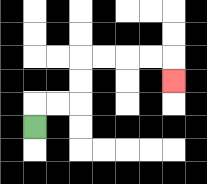{'start': '[1, 5]', 'end': '[7, 3]', 'path_directions': 'U,R,R,U,U,R,R,R,R,D', 'path_coordinates': '[[1, 5], [1, 4], [2, 4], [3, 4], [3, 3], [3, 2], [4, 2], [5, 2], [6, 2], [7, 2], [7, 3]]'}